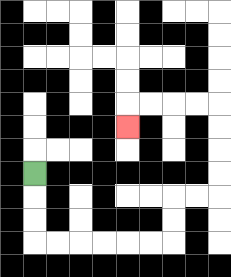{'start': '[1, 7]', 'end': '[5, 5]', 'path_directions': 'D,D,D,R,R,R,R,R,R,U,U,R,R,U,U,U,U,L,L,L,L,D', 'path_coordinates': '[[1, 7], [1, 8], [1, 9], [1, 10], [2, 10], [3, 10], [4, 10], [5, 10], [6, 10], [7, 10], [7, 9], [7, 8], [8, 8], [9, 8], [9, 7], [9, 6], [9, 5], [9, 4], [8, 4], [7, 4], [6, 4], [5, 4], [5, 5]]'}